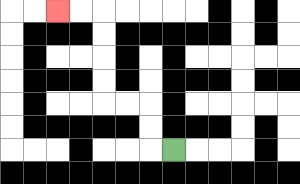{'start': '[7, 6]', 'end': '[2, 0]', 'path_directions': 'L,U,U,L,L,U,U,U,U,L,L', 'path_coordinates': '[[7, 6], [6, 6], [6, 5], [6, 4], [5, 4], [4, 4], [4, 3], [4, 2], [4, 1], [4, 0], [3, 0], [2, 0]]'}